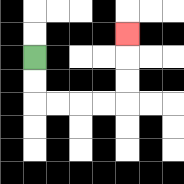{'start': '[1, 2]', 'end': '[5, 1]', 'path_directions': 'D,D,R,R,R,R,U,U,U', 'path_coordinates': '[[1, 2], [1, 3], [1, 4], [2, 4], [3, 4], [4, 4], [5, 4], [5, 3], [5, 2], [5, 1]]'}